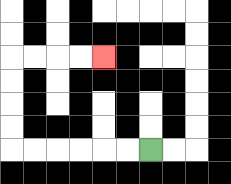{'start': '[6, 6]', 'end': '[4, 2]', 'path_directions': 'L,L,L,L,L,L,U,U,U,U,R,R,R,R', 'path_coordinates': '[[6, 6], [5, 6], [4, 6], [3, 6], [2, 6], [1, 6], [0, 6], [0, 5], [0, 4], [0, 3], [0, 2], [1, 2], [2, 2], [3, 2], [4, 2]]'}